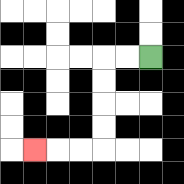{'start': '[6, 2]', 'end': '[1, 6]', 'path_directions': 'L,L,D,D,D,D,L,L,L', 'path_coordinates': '[[6, 2], [5, 2], [4, 2], [4, 3], [4, 4], [4, 5], [4, 6], [3, 6], [2, 6], [1, 6]]'}